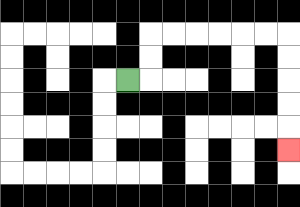{'start': '[5, 3]', 'end': '[12, 6]', 'path_directions': 'R,U,U,R,R,R,R,R,R,D,D,D,D,D', 'path_coordinates': '[[5, 3], [6, 3], [6, 2], [6, 1], [7, 1], [8, 1], [9, 1], [10, 1], [11, 1], [12, 1], [12, 2], [12, 3], [12, 4], [12, 5], [12, 6]]'}